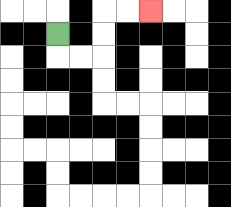{'start': '[2, 1]', 'end': '[6, 0]', 'path_directions': 'D,R,R,U,U,R,R', 'path_coordinates': '[[2, 1], [2, 2], [3, 2], [4, 2], [4, 1], [4, 0], [5, 0], [6, 0]]'}